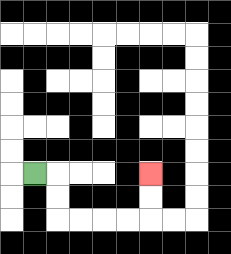{'start': '[1, 7]', 'end': '[6, 7]', 'path_directions': 'R,D,D,R,R,R,R,U,U', 'path_coordinates': '[[1, 7], [2, 7], [2, 8], [2, 9], [3, 9], [4, 9], [5, 9], [6, 9], [6, 8], [6, 7]]'}